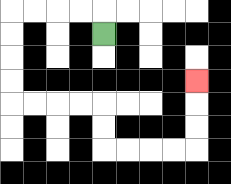{'start': '[4, 1]', 'end': '[8, 3]', 'path_directions': 'U,L,L,L,L,D,D,D,D,R,R,R,R,D,D,R,R,R,R,U,U,U', 'path_coordinates': '[[4, 1], [4, 0], [3, 0], [2, 0], [1, 0], [0, 0], [0, 1], [0, 2], [0, 3], [0, 4], [1, 4], [2, 4], [3, 4], [4, 4], [4, 5], [4, 6], [5, 6], [6, 6], [7, 6], [8, 6], [8, 5], [8, 4], [8, 3]]'}